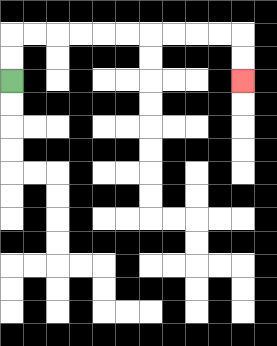{'start': '[0, 3]', 'end': '[10, 3]', 'path_directions': 'U,U,R,R,R,R,R,R,R,R,R,R,D,D', 'path_coordinates': '[[0, 3], [0, 2], [0, 1], [1, 1], [2, 1], [3, 1], [4, 1], [5, 1], [6, 1], [7, 1], [8, 1], [9, 1], [10, 1], [10, 2], [10, 3]]'}